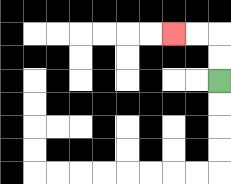{'start': '[9, 3]', 'end': '[7, 1]', 'path_directions': 'U,U,L,L', 'path_coordinates': '[[9, 3], [9, 2], [9, 1], [8, 1], [7, 1]]'}